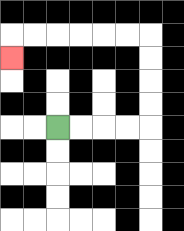{'start': '[2, 5]', 'end': '[0, 2]', 'path_directions': 'R,R,R,R,U,U,U,U,L,L,L,L,L,L,D', 'path_coordinates': '[[2, 5], [3, 5], [4, 5], [5, 5], [6, 5], [6, 4], [6, 3], [6, 2], [6, 1], [5, 1], [4, 1], [3, 1], [2, 1], [1, 1], [0, 1], [0, 2]]'}